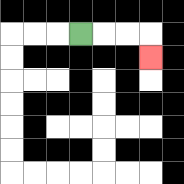{'start': '[3, 1]', 'end': '[6, 2]', 'path_directions': 'R,R,R,D', 'path_coordinates': '[[3, 1], [4, 1], [5, 1], [6, 1], [6, 2]]'}